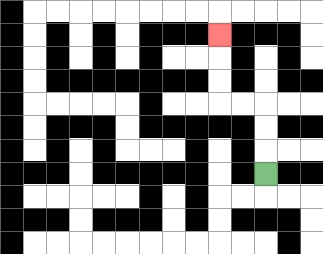{'start': '[11, 7]', 'end': '[9, 1]', 'path_directions': 'U,U,U,L,L,U,U,U', 'path_coordinates': '[[11, 7], [11, 6], [11, 5], [11, 4], [10, 4], [9, 4], [9, 3], [9, 2], [9, 1]]'}